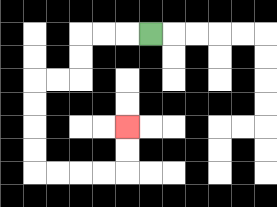{'start': '[6, 1]', 'end': '[5, 5]', 'path_directions': 'L,L,L,D,D,L,L,D,D,D,D,R,R,R,R,U,U', 'path_coordinates': '[[6, 1], [5, 1], [4, 1], [3, 1], [3, 2], [3, 3], [2, 3], [1, 3], [1, 4], [1, 5], [1, 6], [1, 7], [2, 7], [3, 7], [4, 7], [5, 7], [5, 6], [5, 5]]'}